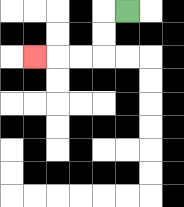{'start': '[5, 0]', 'end': '[1, 2]', 'path_directions': 'L,D,D,L,L,L', 'path_coordinates': '[[5, 0], [4, 0], [4, 1], [4, 2], [3, 2], [2, 2], [1, 2]]'}